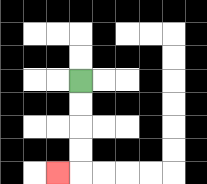{'start': '[3, 3]', 'end': '[2, 7]', 'path_directions': 'D,D,D,D,L', 'path_coordinates': '[[3, 3], [3, 4], [3, 5], [3, 6], [3, 7], [2, 7]]'}